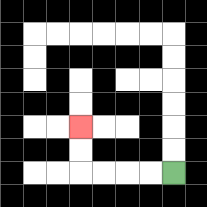{'start': '[7, 7]', 'end': '[3, 5]', 'path_directions': 'L,L,L,L,U,U', 'path_coordinates': '[[7, 7], [6, 7], [5, 7], [4, 7], [3, 7], [3, 6], [3, 5]]'}